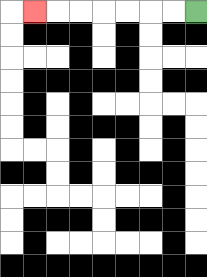{'start': '[8, 0]', 'end': '[1, 0]', 'path_directions': 'L,L,L,L,L,L,L', 'path_coordinates': '[[8, 0], [7, 0], [6, 0], [5, 0], [4, 0], [3, 0], [2, 0], [1, 0]]'}